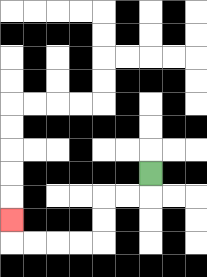{'start': '[6, 7]', 'end': '[0, 9]', 'path_directions': 'D,L,L,D,D,L,L,L,L,U', 'path_coordinates': '[[6, 7], [6, 8], [5, 8], [4, 8], [4, 9], [4, 10], [3, 10], [2, 10], [1, 10], [0, 10], [0, 9]]'}